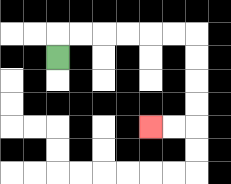{'start': '[2, 2]', 'end': '[6, 5]', 'path_directions': 'U,R,R,R,R,R,R,D,D,D,D,L,L', 'path_coordinates': '[[2, 2], [2, 1], [3, 1], [4, 1], [5, 1], [6, 1], [7, 1], [8, 1], [8, 2], [8, 3], [8, 4], [8, 5], [7, 5], [6, 5]]'}